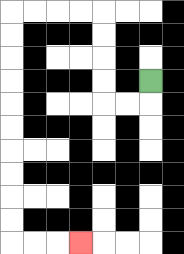{'start': '[6, 3]', 'end': '[3, 10]', 'path_directions': 'D,L,L,U,U,U,U,L,L,L,L,D,D,D,D,D,D,D,D,D,D,R,R,R', 'path_coordinates': '[[6, 3], [6, 4], [5, 4], [4, 4], [4, 3], [4, 2], [4, 1], [4, 0], [3, 0], [2, 0], [1, 0], [0, 0], [0, 1], [0, 2], [0, 3], [0, 4], [0, 5], [0, 6], [0, 7], [0, 8], [0, 9], [0, 10], [1, 10], [2, 10], [3, 10]]'}